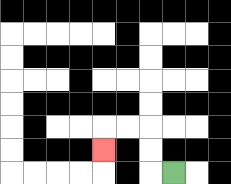{'start': '[7, 7]', 'end': '[4, 6]', 'path_directions': 'L,U,U,L,L,D', 'path_coordinates': '[[7, 7], [6, 7], [6, 6], [6, 5], [5, 5], [4, 5], [4, 6]]'}